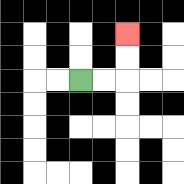{'start': '[3, 3]', 'end': '[5, 1]', 'path_directions': 'R,R,U,U', 'path_coordinates': '[[3, 3], [4, 3], [5, 3], [5, 2], [5, 1]]'}